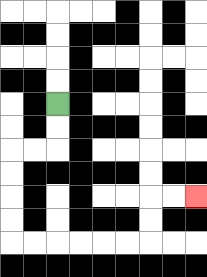{'start': '[2, 4]', 'end': '[8, 8]', 'path_directions': 'D,D,L,L,D,D,D,D,R,R,R,R,R,R,U,U,R,R', 'path_coordinates': '[[2, 4], [2, 5], [2, 6], [1, 6], [0, 6], [0, 7], [0, 8], [0, 9], [0, 10], [1, 10], [2, 10], [3, 10], [4, 10], [5, 10], [6, 10], [6, 9], [6, 8], [7, 8], [8, 8]]'}